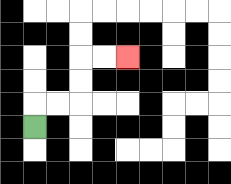{'start': '[1, 5]', 'end': '[5, 2]', 'path_directions': 'U,R,R,U,U,R,R', 'path_coordinates': '[[1, 5], [1, 4], [2, 4], [3, 4], [3, 3], [3, 2], [4, 2], [5, 2]]'}